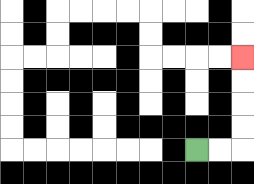{'start': '[8, 6]', 'end': '[10, 2]', 'path_directions': 'R,R,U,U,U,U', 'path_coordinates': '[[8, 6], [9, 6], [10, 6], [10, 5], [10, 4], [10, 3], [10, 2]]'}